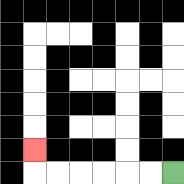{'start': '[7, 7]', 'end': '[1, 6]', 'path_directions': 'L,L,L,L,L,L,U', 'path_coordinates': '[[7, 7], [6, 7], [5, 7], [4, 7], [3, 7], [2, 7], [1, 7], [1, 6]]'}